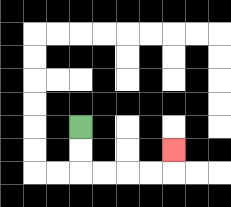{'start': '[3, 5]', 'end': '[7, 6]', 'path_directions': 'D,D,R,R,R,R,U', 'path_coordinates': '[[3, 5], [3, 6], [3, 7], [4, 7], [5, 7], [6, 7], [7, 7], [7, 6]]'}